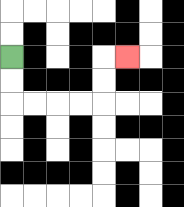{'start': '[0, 2]', 'end': '[5, 2]', 'path_directions': 'D,D,R,R,R,R,U,U,R', 'path_coordinates': '[[0, 2], [0, 3], [0, 4], [1, 4], [2, 4], [3, 4], [4, 4], [4, 3], [4, 2], [5, 2]]'}